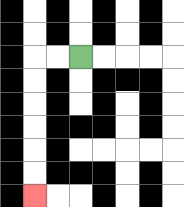{'start': '[3, 2]', 'end': '[1, 8]', 'path_directions': 'L,L,D,D,D,D,D,D', 'path_coordinates': '[[3, 2], [2, 2], [1, 2], [1, 3], [1, 4], [1, 5], [1, 6], [1, 7], [1, 8]]'}